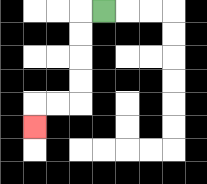{'start': '[4, 0]', 'end': '[1, 5]', 'path_directions': 'L,D,D,D,D,L,L,D', 'path_coordinates': '[[4, 0], [3, 0], [3, 1], [3, 2], [3, 3], [3, 4], [2, 4], [1, 4], [1, 5]]'}